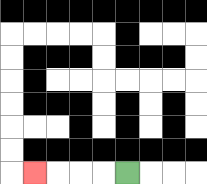{'start': '[5, 7]', 'end': '[1, 7]', 'path_directions': 'L,L,L,L', 'path_coordinates': '[[5, 7], [4, 7], [3, 7], [2, 7], [1, 7]]'}